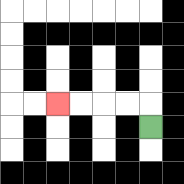{'start': '[6, 5]', 'end': '[2, 4]', 'path_directions': 'U,L,L,L,L', 'path_coordinates': '[[6, 5], [6, 4], [5, 4], [4, 4], [3, 4], [2, 4]]'}